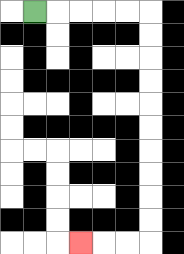{'start': '[1, 0]', 'end': '[3, 10]', 'path_directions': 'R,R,R,R,R,D,D,D,D,D,D,D,D,D,D,L,L,L', 'path_coordinates': '[[1, 0], [2, 0], [3, 0], [4, 0], [5, 0], [6, 0], [6, 1], [6, 2], [6, 3], [6, 4], [6, 5], [6, 6], [6, 7], [6, 8], [6, 9], [6, 10], [5, 10], [4, 10], [3, 10]]'}